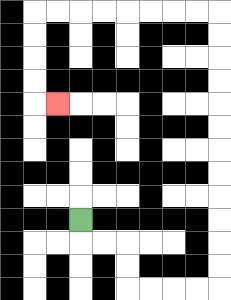{'start': '[3, 9]', 'end': '[2, 4]', 'path_directions': 'D,R,R,D,D,R,R,R,R,U,U,U,U,U,U,U,U,U,U,U,U,L,L,L,L,L,L,L,L,D,D,D,D,R', 'path_coordinates': '[[3, 9], [3, 10], [4, 10], [5, 10], [5, 11], [5, 12], [6, 12], [7, 12], [8, 12], [9, 12], [9, 11], [9, 10], [9, 9], [9, 8], [9, 7], [9, 6], [9, 5], [9, 4], [9, 3], [9, 2], [9, 1], [9, 0], [8, 0], [7, 0], [6, 0], [5, 0], [4, 0], [3, 0], [2, 0], [1, 0], [1, 1], [1, 2], [1, 3], [1, 4], [2, 4]]'}